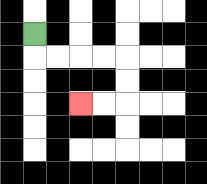{'start': '[1, 1]', 'end': '[3, 4]', 'path_directions': 'D,R,R,R,R,D,D,L,L', 'path_coordinates': '[[1, 1], [1, 2], [2, 2], [3, 2], [4, 2], [5, 2], [5, 3], [5, 4], [4, 4], [3, 4]]'}